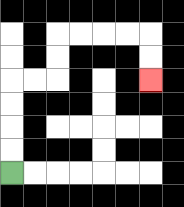{'start': '[0, 7]', 'end': '[6, 3]', 'path_directions': 'U,U,U,U,R,R,U,U,R,R,R,R,D,D', 'path_coordinates': '[[0, 7], [0, 6], [0, 5], [0, 4], [0, 3], [1, 3], [2, 3], [2, 2], [2, 1], [3, 1], [4, 1], [5, 1], [6, 1], [6, 2], [6, 3]]'}